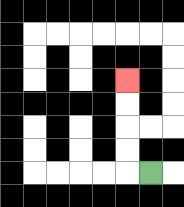{'start': '[6, 7]', 'end': '[5, 3]', 'path_directions': 'L,U,U,U,U', 'path_coordinates': '[[6, 7], [5, 7], [5, 6], [5, 5], [5, 4], [5, 3]]'}